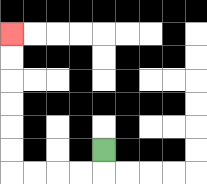{'start': '[4, 6]', 'end': '[0, 1]', 'path_directions': 'D,L,L,L,L,U,U,U,U,U,U', 'path_coordinates': '[[4, 6], [4, 7], [3, 7], [2, 7], [1, 7], [0, 7], [0, 6], [0, 5], [0, 4], [0, 3], [0, 2], [0, 1]]'}